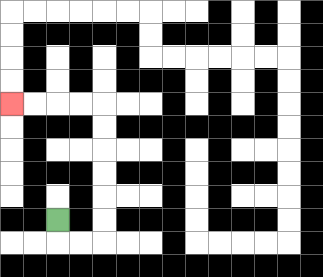{'start': '[2, 9]', 'end': '[0, 4]', 'path_directions': 'D,R,R,U,U,U,U,U,U,L,L,L,L', 'path_coordinates': '[[2, 9], [2, 10], [3, 10], [4, 10], [4, 9], [4, 8], [4, 7], [4, 6], [4, 5], [4, 4], [3, 4], [2, 4], [1, 4], [0, 4]]'}